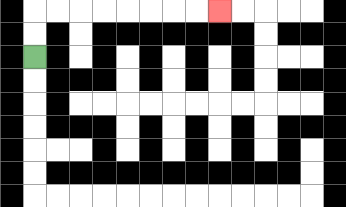{'start': '[1, 2]', 'end': '[9, 0]', 'path_directions': 'U,U,R,R,R,R,R,R,R,R', 'path_coordinates': '[[1, 2], [1, 1], [1, 0], [2, 0], [3, 0], [4, 0], [5, 0], [6, 0], [7, 0], [8, 0], [9, 0]]'}